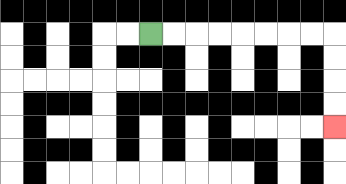{'start': '[6, 1]', 'end': '[14, 5]', 'path_directions': 'R,R,R,R,R,R,R,R,D,D,D,D', 'path_coordinates': '[[6, 1], [7, 1], [8, 1], [9, 1], [10, 1], [11, 1], [12, 1], [13, 1], [14, 1], [14, 2], [14, 3], [14, 4], [14, 5]]'}